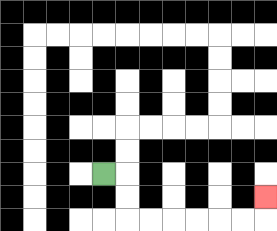{'start': '[4, 7]', 'end': '[11, 8]', 'path_directions': 'R,D,D,R,R,R,R,R,R,U', 'path_coordinates': '[[4, 7], [5, 7], [5, 8], [5, 9], [6, 9], [7, 9], [8, 9], [9, 9], [10, 9], [11, 9], [11, 8]]'}